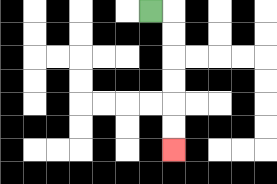{'start': '[6, 0]', 'end': '[7, 6]', 'path_directions': 'R,D,D,D,D,D,D', 'path_coordinates': '[[6, 0], [7, 0], [7, 1], [7, 2], [7, 3], [7, 4], [7, 5], [7, 6]]'}